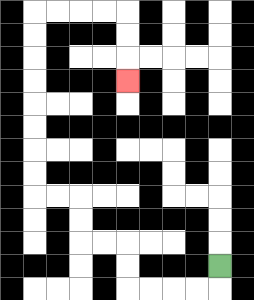{'start': '[9, 11]', 'end': '[5, 3]', 'path_directions': 'D,L,L,L,L,U,U,L,L,U,U,L,L,U,U,U,U,U,U,U,U,R,R,R,R,D,D,D', 'path_coordinates': '[[9, 11], [9, 12], [8, 12], [7, 12], [6, 12], [5, 12], [5, 11], [5, 10], [4, 10], [3, 10], [3, 9], [3, 8], [2, 8], [1, 8], [1, 7], [1, 6], [1, 5], [1, 4], [1, 3], [1, 2], [1, 1], [1, 0], [2, 0], [3, 0], [4, 0], [5, 0], [5, 1], [5, 2], [5, 3]]'}